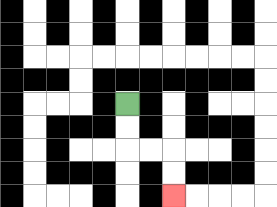{'start': '[5, 4]', 'end': '[7, 8]', 'path_directions': 'D,D,R,R,D,D', 'path_coordinates': '[[5, 4], [5, 5], [5, 6], [6, 6], [7, 6], [7, 7], [7, 8]]'}